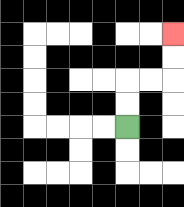{'start': '[5, 5]', 'end': '[7, 1]', 'path_directions': 'U,U,R,R,U,U', 'path_coordinates': '[[5, 5], [5, 4], [5, 3], [6, 3], [7, 3], [7, 2], [7, 1]]'}